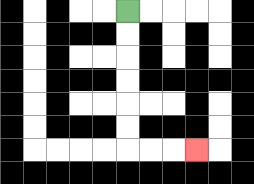{'start': '[5, 0]', 'end': '[8, 6]', 'path_directions': 'D,D,D,D,D,D,R,R,R', 'path_coordinates': '[[5, 0], [5, 1], [5, 2], [5, 3], [5, 4], [5, 5], [5, 6], [6, 6], [7, 6], [8, 6]]'}